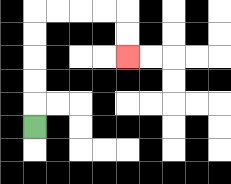{'start': '[1, 5]', 'end': '[5, 2]', 'path_directions': 'U,U,U,U,U,R,R,R,R,D,D', 'path_coordinates': '[[1, 5], [1, 4], [1, 3], [1, 2], [1, 1], [1, 0], [2, 0], [3, 0], [4, 0], [5, 0], [5, 1], [5, 2]]'}